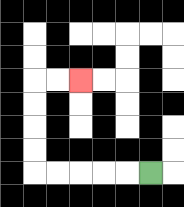{'start': '[6, 7]', 'end': '[3, 3]', 'path_directions': 'L,L,L,L,L,U,U,U,U,R,R', 'path_coordinates': '[[6, 7], [5, 7], [4, 7], [3, 7], [2, 7], [1, 7], [1, 6], [1, 5], [1, 4], [1, 3], [2, 3], [3, 3]]'}